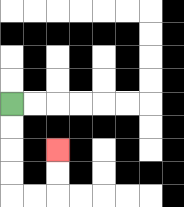{'start': '[0, 4]', 'end': '[2, 6]', 'path_directions': 'D,D,D,D,R,R,U,U', 'path_coordinates': '[[0, 4], [0, 5], [0, 6], [0, 7], [0, 8], [1, 8], [2, 8], [2, 7], [2, 6]]'}